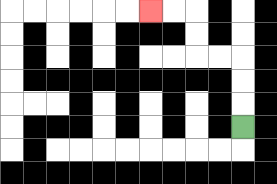{'start': '[10, 5]', 'end': '[6, 0]', 'path_directions': 'U,U,U,L,L,U,U,L,L', 'path_coordinates': '[[10, 5], [10, 4], [10, 3], [10, 2], [9, 2], [8, 2], [8, 1], [8, 0], [7, 0], [6, 0]]'}